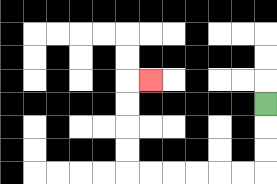{'start': '[11, 4]', 'end': '[6, 3]', 'path_directions': 'D,D,D,L,L,L,L,L,L,U,U,U,U,R', 'path_coordinates': '[[11, 4], [11, 5], [11, 6], [11, 7], [10, 7], [9, 7], [8, 7], [7, 7], [6, 7], [5, 7], [5, 6], [5, 5], [5, 4], [5, 3], [6, 3]]'}